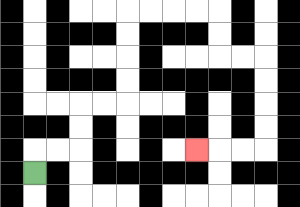{'start': '[1, 7]', 'end': '[8, 6]', 'path_directions': 'U,R,R,U,U,R,R,U,U,U,U,R,R,R,R,D,D,R,R,D,D,D,D,L,L,L', 'path_coordinates': '[[1, 7], [1, 6], [2, 6], [3, 6], [3, 5], [3, 4], [4, 4], [5, 4], [5, 3], [5, 2], [5, 1], [5, 0], [6, 0], [7, 0], [8, 0], [9, 0], [9, 1], [9, 2], [10, 2], [11, 2], [11, 3], [11, 4], [11, 5], [11, 6], [10, 6], [9, 6], [8, 6]]'}